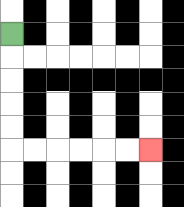{'start': '[0, 1]', 'end': '[6, 6]', 'path_directions': 'D,D,D,D,D,R,R,R,R,R,R', 'path_coordinates': '[[0, 1], [0, 2], [0, 3], [0, 4], [0, 5], [0, 6], [1, 6], [2, 6], [3, 6], [4, 6], [5, 6], [6, 6]]'}